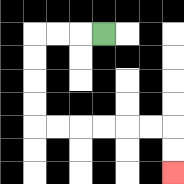{'start': '[4, 1]', 'end': '[7, 7]', 'path_directions': 'L,L,L,D,D,D,D,R,R,R,R,R,R,D,D', 'path_coordinates': '[[4, 1], [3, 1], [2, 1], [1, 1], [1, 2], [1, 3], [1, 4], [1, 5], [2, 5], [3, 5], [4, 5], [5, 5], [6, 5], [7, 5], [7, 6], [7, 7]]'}